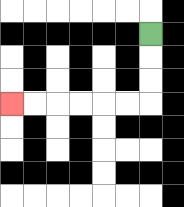{'start': '[6, 1]', 'end': '[0, 4]', 'path_directions': 'D,D,D,L,L,L,L,L,L', 'path_coordinates': '[[6, 1], [6, 2], [6, 3], [6, 4], [5, 4], [4, 4], [3, 4], [2, 4], [1, 4], [0, 4]]'}